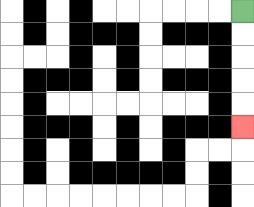{'start': '[10, 0]', 'end': '[10, 5]', 'path_directions': 'D,D,D,D,D', 'path_coordinates': '[[10, 0], [10, 1], [10, 2], [10, 3], [10, 4], [10, 5]]'}